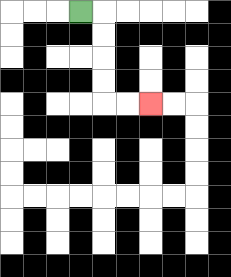{'start': '[3, 0]', 'end': '[6, 4]', 'path_directions': 'R,D,D,D,D,R,R', 'path_coordinates': '[[3, 0], [4, 0], [4, 1], [4, 2], [4, 3], [4, 4], [5, 4], [6, 4]]'}